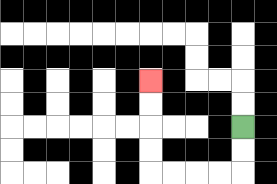{'start': '[10, 5]', 'end': '[6, 3]', 'path_directions': 'D,D,L,L,L,L,U,U,U,U', 'path_coordinates': '[[10, 5], [10, 6], [10, 7], [9, 7], [8, 7], [7, 7], [6, 7], [6, 6], [6, 5], [6, 4], [6, 3]]'}